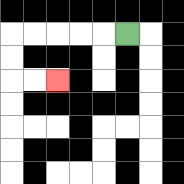{'start': '[5, 1]', 'end': '[2, 3]', 'path_directions': 'L,L,L,L,L,D,D,R,R', 'path_coordinates': '[[5, 1], [4, 1], [3, 1], [2, 1], [1, 1], [0, 1], [0, 2], [0, 3], [1, 3], [2, 3]]'}